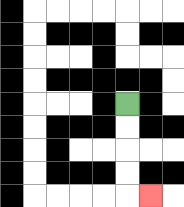{'start': '[5, 4]', 'end': '[6, 8]', 'path_directions': 'D,D,D,D,R', 'path_coordinates': '[[5, 4], [5, 5], [5, 6], [5, 7], [5, 8], [6, 8]]'}